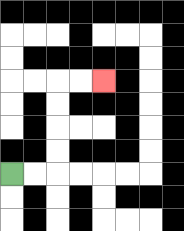{'start': '[0, 7]', 'end': '[4, 3]', 'path_directions': 'R,R,U,U,U,U,R,R', 'path_coordinates': '[[0, 7], [1, 7], [2, 7], [2, 6], [2, 5], [2, 4], [2, 3], [3, 3], [4, 3]]'}